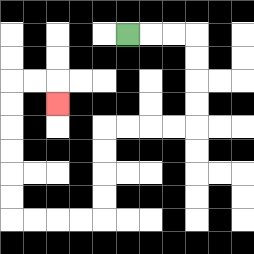{'start': '[5, 1]', 'end': '[2, 4]', 'path_directions': 'R,R,R,D,D,D,D,L,L,L,L,D,D,D,D,L,L,L,L,U,U,U,U,U,U,R,R,D', 'path_coordinates': '[[5, 1], [6, 1], [7, 1], [8, 1], [8, 2], [8, 3], [8, 4], [8, 5], [7, 5], [6, 5], [5, 5], [4, 5], [4, 6], [4, 7], [4, 8], [4, 9], [3, 9], [2, 9], [1, 9], [0, 9], [0, 8], [0, 7], [0, 6], [0, 5], [0, 4], [0, 3], [1, 3], [2, 3], [2, 4]]'}